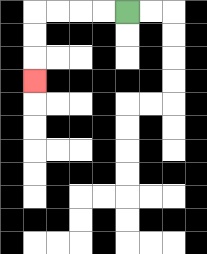{'start': '[5, 0]', 'end': '[1, 3]', 'path_directions': 'L,L,L,L,D,D,D', 'path_coordinates': '[[5, 0], [4, 0], [3, 0], [2, 0], [1, 0], [1, 1], [1, 2], [1, 3]]'}